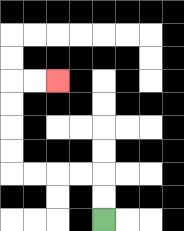{'start': '[4, 9]', 'end': '[2, 3]', 'path_directions': 'U,U,L,L,L,L,U,U,U,U,R,R', 'path_coordinates': '[[4, 9], [4, 8], [4, 7], [3, 7], [2, 7], [1, 7], [0, 7], [0, 6], [0, 5], [0, 4], [0, 3], [1, 3], [2, 3]]'}